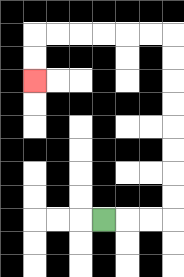{'start': '[4, 9]', 'end': '[1, 3]', 'path_directions': 'R,R,R,U,U,U,U,U,U,U,U,L,L,L,L,L,L,D,D', 'path_coordinates': '[[4, 9], [5, 9], [6, 9], [7, 9], [7, 8], [7, 7], [7, 6], [7, 5], [7, 4], [7, 3], [7, 2], [7, 1], [6, 1], [5, 1], [4, 1], [3, 1], [2, 1], [1, 1], [1, 2], [1, 3]]'}